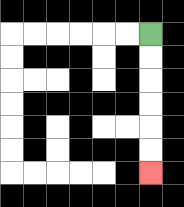{'start': '[6, 1]', 'end': '[6, 7]', 'path_directions': 'D,D,D,D,D,D', 'path_coordinates': '[[6, 1], [6, 2], [6, 3], [6, 4], [6, 5], [6, 6], [6, 7]]'}